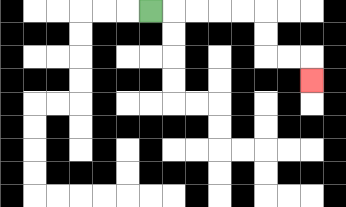{'start': '[6, 0]', 'end': '[13, 3]', 'path_directions': 'R,R,R,R,R,D,D,R,R,D', 'path_coordinates': '[[6, 0], [7, 0], [8, 0], [9, 0], [10, 0], [11, 0], [11, 1], [11, 2], [12, 2], [13, 2], [13, 3]]'}